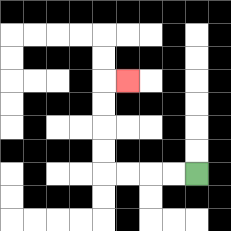{'start': '[8, 7]', 'end': '[5, 3]', 'path_directions': 'L,L,L,L,U,U,U,U,R', 'path_coordinates': '[[8, 7], [7, 7], [6, 7], [5, 7], [4, 7], [4, 6], [4, 5], [4, 4], [4, 3], [5, 3]]'}